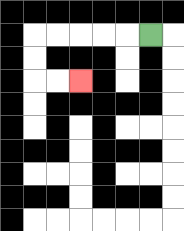{'start': '[6, 1]', 'end': '[3, 3]', 'path_directions': 'L,L,L,L,L,D,D,R,R', 'path_coordinates': '[[6, 1], [5, 1], [4, 1], [3, 1], [2, 1], [1, 1], [1, 2], [1, 3], [2, 3], [3, 3]]'}